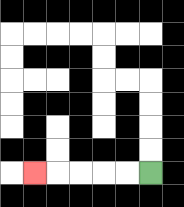{'start': '[6, 7]', 'end': '[1, 7]', 'path_directions': 'L,L,L,L,L', 'path_coordinates': '[[6, 7], [5, 7], [4, 7], [3, 7], [2, 7], [1, 7]]'}